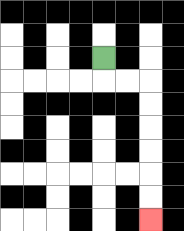{'start': '[4, 2]', 'end': '[6, 9]', 'path_directions': 'D,R,R,D,D,D,D,D,D', 'path_coordinates': '[[4, 2], [4, 3], [5, 3], [6, 3], [6, 4], [6, 5], [6, 6], [6, 7], [6, 8], [6, 9]]'}